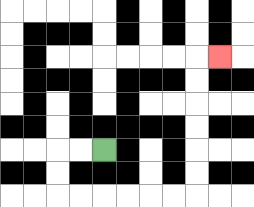{'start': '[4, 6]', 'end': '[9, 2]', 'path_directions': 'L,L,D,D,R,R,R,R,R,R,U,U,U,U,U,U,R', 'path_coordinates': '[[4, 6], [3, 6], [2, 6], [2, 7], [2, 8], [3, 8], [4, 8], [5, 8], [6, 8], [7, 8], [8, 8], [8, 7], [8, 6], [8, 5], [8, 4], [8, 3], [8, 2], [9, 2]]'}